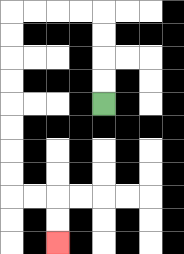{'start': '[4, 4]', 'end': '[2, 10]', 'path_directions': 'U,U,U,U,L,L,L,L,D,D,D,D,D,D,D,D,R,R,D,D', 'path_coordinates': '[[4, 4], [4, 3], [4, 2], [4, 1], [4, 0], [3, 0], [2, 0], [1, 0], [0, 0], [0, 1], [0, 2], [0, 3], [0, 4], [0, 5], [0, 6], [0, 7], [0, 8], [1, 8], [2, 8], [2, 9], [2, 10]]'}